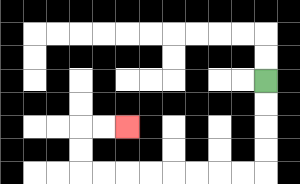{'start': '[11, 3]', 'end': '[5, 5]', 'path_directions': 'D,D,D,D,L,L,L,L,L,L,L,L,U,U,R,R', 'path_coordinates': '[[11, 3], [11, 4], [11, 5], [11, 6], [11, 7], [10, 7], [9, 7], [8, 7], [7, 7], [6, 7], [5, 7], [4, 7], [3, 7], [3, 6], [3, 5], [4, 5], [5, 5]]'}